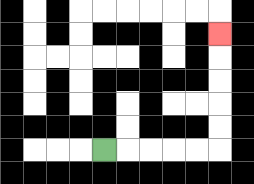{'start': '[4, 6]', 'end': '[9, 1]', 'path_directions': 'R,R,R,R,R,U,U,U,U,U', 'path_coordinates': '[[4, 6], [5, 6], [6, 6], [7, 6], [8, 6], [9, 6], [9, 5], [9, 4], [9, 3], [9, 2], [9, 1]]'}